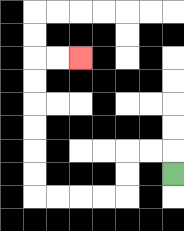{'start': '[7, 7]', 'end': '[3, 2]', 'path_directions': 'U,L,L,D,D,L,L,L,L,U,U,U,U,U,U,R,R', 'path_coordinates': '[[7, 7], [7, 6], [6, 6], [5, 6], [5, 7], [5, 8], [4, 8], [3, 8], [2, 8], [1, 8], [1, 7], [1, 6], [1, 5], [1, 4], [1, 3], [1, 2], [2, 2], [3, 2]]'}